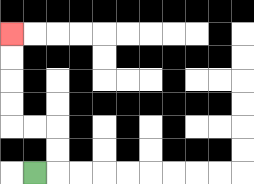{'start': '[1, 7]', 'end': '[0, 1]', 'path_directions': 'R,U,U,L,L,U,U,U,U', 'path_coordinates': '[[1, 7], [2, 7], [2, 6], [2, 5], [1, 5], [0, 5], [0, 4], [0, 3], [0, 2], [0, 1]]'}